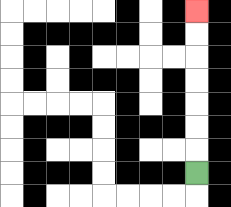{'start': '[8, 7]', 'end': '[8, 0]', 'path_directions': 'U,U,U,U,U,U,U', 'path_coordinates': '[[8, 7], [8, 6], [8, 5], [8, 4], [8, 3], [8, 2], [8, 1], [8, 0]]'}